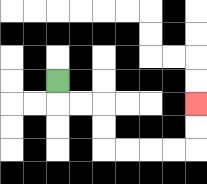{'start': '[2, 3]', 'end': '[8, 4]', 'path_directions': 'D,R,R,D,D,R,R,R,R,U,U', 'path_coordinates': '[[2, 3], [2, 4], [3, 4], [4, 4], [4, 5], [4, 6], [5, 6], [6, 6], [7, 6], [8, 6], [8, 5], [8, 4]]'}